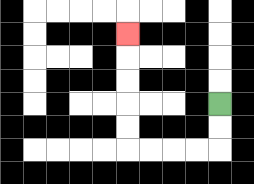{'start': '[9, 4]', 'end': '[5, 1]', 'path_directions': 'D,D,L,L,L,L,U,U,U,U,U', 'path_coordinates': '[[9, 4], [9, 5], [9, 6], [8, 6], [7, 6], [6, 6], [5, 6], [5, 5], [5, 4], [5, 3], [5, 2], [5, 1]]'}